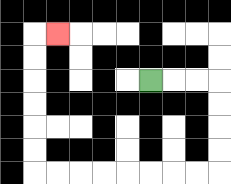{'start': '[6, 3]', 'end': '[2, 1]', 'path_directions': 'R,R,R,D,D,D,D,L,L,L,L,L,L,L,L,U,U,U,U,U,U,R', 'path_coordinates': '[[6, 3], [7, 3], [8, 3], [9, 3], [9, 4], [9, 5], [9, 6], [9, 7], [8, 7], [7, 7], [6, 7], [5, 7], [4, 7], [3, 7], [2, 7], [1, 7], [1, 6], [1, 5], [1, 4], [1, 3], [1, 2], [1, 1], [2, 1]]'}